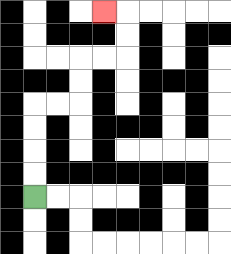{'start': '[1, 8]', 'end': '[4, 0]', 'path_directions': 'U,U,U,U,R,R,U,U,R,R,U,U,L', 'path_coordinates': '[[1, 8], [1, 7], [1, 6], [1, 5], [1, 4], [2, 4], [3, 4], [3, 3], [3, 2], [4, 2], [5, 2], [5, 1], [5, 0], [4, 0]]'}